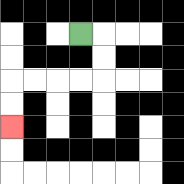{'start': '[3, 1]', 'end': '[0, 5]', 'path_directions': 'R,D,D,L,L,L,L,D,D', 'path_coordinates': '[[3, 1], [4, 1], [4, 2], [4, 3], [3, 3], [2, 3], [1, 3], [0, 3], [0, 4], [0, 5]]'}